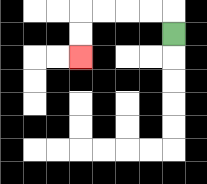{'start': '[7, 1]', 'end': '[3, 2]', 'path_directions': 'U,L,L,L,L,D,D', 'path_coordinates': '[[7, 1], [7, 0], [6, 0], [5, 0], [4, 0], [3, 0], [3, 1], [3, 2]]'}